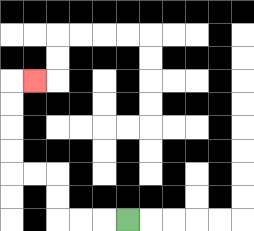{'start': '[5, 9]', 'end': '[1, 3]', 'path_directions': 'L,L,L,U,U,L,L,U,U,U,U,R', 'path_coordinates': '[[5, 9], [4, 9], [3, 9], [2, 9], [2, 8], [2, 7], [1, 7], [0, 7], [0, 6], [0, 5], [0, 4], [0, 3], [1, 3]]'}